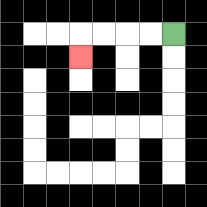{'start': '[7, 1]', 'end': '[3, 2]', 'path_directions': 'L,L,L,L,D', 'path_coordinates': '[[7, 1], [6, 1], [5, 1], [4, 1], [3, 1], [3, 2]]'}